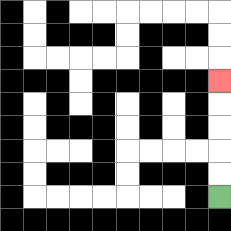{'start': '[9, 8]', 'end': '[9, 3]', 'path_directions': 'U,U,U,U,U', 'path_coordinates': '[[9, 8], [9, 7], [9, 6], [9, 5], [9, 4], [9, 3]]'}